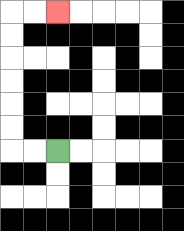{'start': '[2, 6]', 'end': '[2, 0]', 'path_directions': 'L,L,U,U,U,U,U,U,R,R', 'path_coordinates': '[[2, 6], [1, 6], [0, 6], [0, 5], [0, 4], [0, 3], [0, 2], [0, 1], [0, 0], [1, 0], [2, 0]]'}